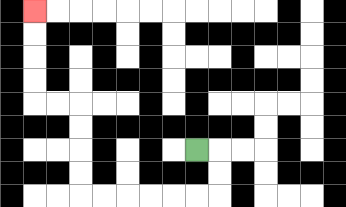{'start': '[8, 6]', 'end': '[1, 0]', 'path_directions': 'R,D,D,L,L,L,L,L,L,U,U,U,U,L,L,U,U,U,U', 'path_coordinates': '[[8, 6], [9, 6], [9, 7], [9, 8], [8, 8], [7, 8], [6, 8], [5, 8], [4, 8], [3, 8], [3, 7], [3, 6], [3, 5], [3, 4], [2, 4], [1, 4], [1, 3], [1, 2], [1, 1], [1, 0]]'}